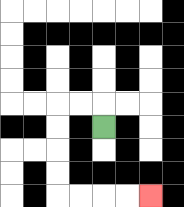{'start': '[4, 5]', 'end': '[6, 8]', 'path_directions': 'U,L,L,D,D,D,D,R,R,R,R', 'path_coordinates': '[[4, 5], [4, 4], [3, 4], [2, 4], [2, 5], [2, 6], [2, 7], [2, 8], [3, 8], [4, 8], [5, 8], [6, 8]]'}